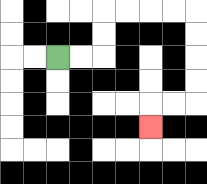{'start': '[2, 2]', 'end': '[6, 5]', 'path_directions': 'R,R,U,U,R,R,R,R,D,D,D,D,L,L,D', 'path_coordinates': '[[2, 2], [3, 2], [4, 2], [4, 1], [4, 0], [5, 0], [6, 0], [7, 0], [8, 0], [8, 1], [8, 2], [8, 3], [8, 4], [7, 4], [6, 4], [6, 5]]'}